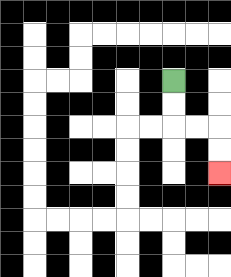{'start': '[7, 3]', 'end': '[9, 7]', 'path_directions': 'D,D,R,R,D,D', 'path_coordinates': '[[7, 3], [7, 4], [7, 5], [8, 5], [9, 5], [9, 6], [9, 7]]'}